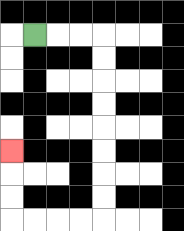{'start': '[1, 1]', 'end': '[0, 6]', 'path_directions': 'R,R,R,D,D,D,D,D,D,D,D,L,L,L,L,U,U,U', 'path_coordinates': '[[1, 1], [2, 1], [3, 1], [4, 1], [4, 2], [4, 3], [4, 4], [4, 5], [4, 6], [4, 7], [4, 8], [4, 9], [3, 9], [2, 9], [1, 9], [0, 9], [0, 8], [0, 7], [0, 6]]'}